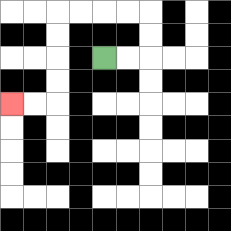{'start': '[4, 2]', 'end': '[0, 4]', 'path_directions': 'R,R,U,U,L,L,L,L,D,D,D,D,L,L', 'path_coordinates': '[[4, 2], [5, 2], [6, 2], [6, 1], [6, 0], [5, 0], [4, 0], [3, 0], [2, 0], [2, 1], [2, 2], [2, 3], [2, 4], [1, 4], [0, 4]]'}